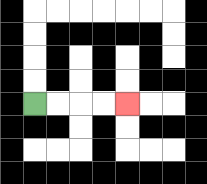{'start': '[1, 4]', 'end': '[5, 4]', 'path_directions': 'R,R,R,R', 'path_coordinates': '[[1, 4], [2, 4], [3, 4], [4, 4], [5, 4]]'}